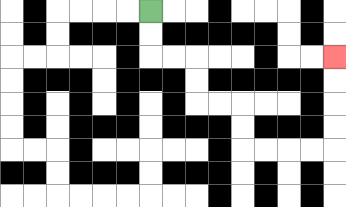{'start': '[6, 0]', 'end': '[14, 2]', 'path_directions': 'D,D,R,R,D,D,R,R,D,D,R,R,R,R,U,U,U,U', 'path_coordinates': '[[6, 0], [6, 1], [6, 2], [7, 2], [8, 2], [8, 3], [8, 4], [9, 4], [10, 4], [10, 5], [10, 6], [11, 6], [12, 6], [13, 6], [14, 6], [14, 5], [14, 4], [14, 3], [14, 2]]'}